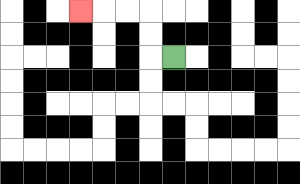{'start': '[7, 2]', 'end': '[3, 0]', 'path_directions': 'L,U,U,L,L,L', 'path_coordinates': '[[7, 2], [6, 2], [6, 1], [6, 0], [5, 0], [4, 0], [3, 0]]'}